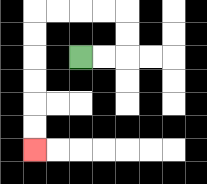{'start': '[3, 2]', 'end': '[1, 6]', 'path_directions': 'R,R,U,U,L,L,L,L,D,D,D,D,D,D', 'path_coordinates': '[[3, 2], [4, 2], [5, 2], [5, 1], [5, 0], [4, 0], [3, 0], [2, 0], [1, 0], [1, 1], [1, 2], [1, 3], [1, 4], [1, 5], [1, 6]]'}